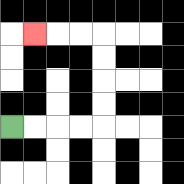{'start': '[0, 5]', 'end': '[1, 1]', 'path_directions': 'R,R,R,R,U,U,U,U,L,L,L', 'path_coordinates': '[[0, 5], [1, 5], [2, 5], [3, 5], [4, 5], [4, 4], [4, 3], [4, 2], [4, 1], [3, 1], [2, 1], [1, 1]]'}